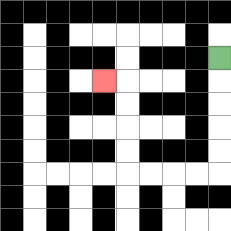{'start': '[9, 2]', 'end': '[4, 3]', 'path_directions': 'D,D,D,D,D,L,L,L,L,U,U,U,U,L', 'path_coordinates': '[[9, 2], [9, 3], [9, 4], [9, 5], [9, 6], [9, 7], [8, 7], [7, 7], [6, 7], [5, 7], [5, 6], [5, 5], [5, 4], [5, 3], [4, 3]]'}